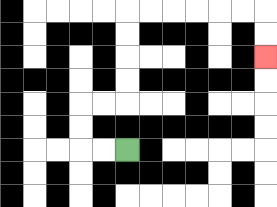{'start': '[5, 6]', 'end': '[11, 2]', 'path_directions': 'L,L,U,U,R,R,U,U,U,U,R,R,R,R,R,R,D,D', 'path_coordinates': '[[5, 6], [4, 6], [3, 6], [3, 5], [3, 4], [4, 4], [5, 4], [5, 3], [5, 2], [5, 1], [5, 0], [6, 0], [7, 0], [8, 0], [9, 0], [10, 0], [11, 0], [11, 1], [11, 2]]'}